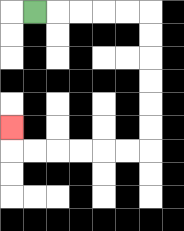{'start': '[1, 0]', 'end': '[0, 5]', 'path_directions': 'R,R,R,R,R,D,D,D,D,D,D,L,L,L,L,L,L,U', 'path_coordinates': '[[1, 0], [2, 0], [3, 0], [4, 0], [5, 0], [6, 0], [6, 1], [6, 2], [6, 3], [6, 4], [6, 5], [6, 6], [5, 6], [4, 6], [3, 6], [2, 6], [1, 6], [0, 6], [0, 5]]'}